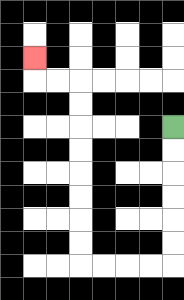{'start': '[7, 5]', 'end': '[1, 2]', 'path_directions': 'D,D,D,D,D,D,L,L,L,L,U,U,U,U,U,U,U,U,L,L,U', 'path_coordinates': '[[7, 5], [7, 6], [7, 7], [7, 8], [7, 9], [7, 10], [7, 11], [6, 11], [5, 11], [4, 11], [3, 11], [3, 10], [3, 9], [3, 8], [3, 7], [3, 6], [3, 5], [3, 4], [3, 3], [2, 3], [1, 3], [1, 2]]'}